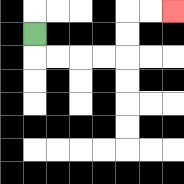{'start': '[1, 1]', 'end': '[7, 0]', 'path_directions': 'D,R,R,R,R,U,U,R,R', 'path_coordinates': '[[1, 1], [1, 2], [2, 2], [3, 2], [4, 2], [5, 2], [5, 1], [5, 0], [6, 0], [7, 0]]'}